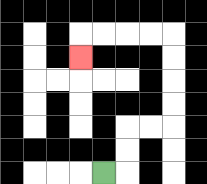{'start': '[4, 7]', 'end': '[3, 2]', 'path_directions': 'R,U,U,R,R,U,U,U,U,L,L,L,L,D', 'path_coordinates': '[[4, 7], [5, 7], [5, 6], [5, 5], [6, 5], [7, 5], [7, 4], [7, 3], [7, 2], [7, 1], [6, 1], [5, 1], [4, 1], [3, 1], [3, 2]]'}